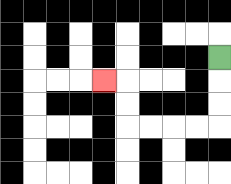{'start': '[9, 2]', 'end': '[4, 3]', 'path_directions': 'D,D,D,L,L,L,L,U,U,L', 'path_coordinates': '[[9, 2], [9, 3], [9, 4], [9, 5], [8, 5], [7, 5], [6, 5], [5, 5], [5, 4], [5, 3], [4, 3]]'}